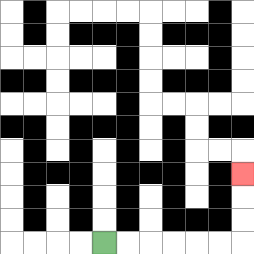{'start': '[4, 10]', 'end': '[10, 7]', 'path_directions': 'R,R,R,R,R,R,U,U,U', 'path_coordinates': '[[4, 10], [5, 10], [6, 10], [7, 10], [8, 10], [9, 10], [10, 10], [10, 9], [10, 8], [10, 7]]'}